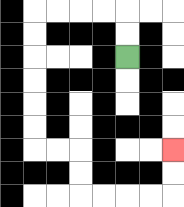{'start': '[5, 2]', 'end': '[7, 6]', 'path_directions': 'U,U,L,L,L,L,D,D,D,D,D,D,R,R,D,D,R,R,R,R,U,U', 'path_coordinates': '[[5, 2], [5, 1], [5, 0], [4, 0], [3, 0], [2, 0], [1, 0], [1, 1], [1, 2], [1, 3], [1, 4], [1, 5], [1, 6], [2, 6], [3, 6], [3, 7], [3, 8], [4, 8], [5, 8], [6, 8], [7, 8], [7, 7], [7, 6]]'}